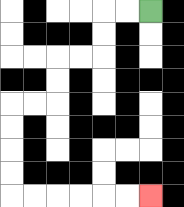{'start': '[6, 0]', 'end': '[6, 8]', 'path_directions': 'L,L,D,D,L,L,D,D,L,L,D,D,D,D,R,R,R,R,R,R', 'path_coordinates': '[[6, 0], [5, 0], [4, 0], [4, 1], [4, 2], [3, 2], [2, 2], [2, 3], [2, 4], [1, 4], [0, 4], [0, 5], [0, 6], [0, 7], [0, 8], [1, 8], [2, 8], [3, 8], [4, 8], [5, 8], [6, 8]]'}